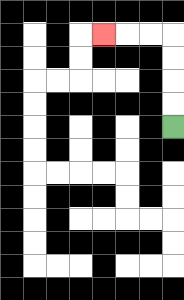{'start': '[7, 5]', 'end': '[4, 1]', 'path_directions': 'U,U,U,U,L,L,L', 'path_coordinates': '[[7, 5], [7, 4], [7, 3], [7, 2], [7, 1], [6, 1], [5, 1], [4, 1]]'}